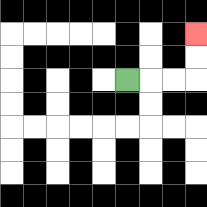{'start': '[5, 3]', 'end': '[8, 1]', 'path_directions': 'R,R,R,U,U', 'path_coordinates': '[[5, 3], [6, 3], [7, 3], [8, 3], [8, 2], [8, 1]]'}